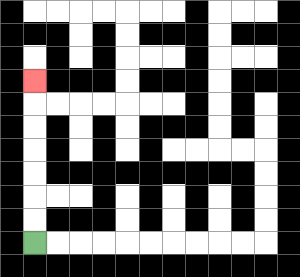{'start': '[1, 10]', 'end': '[1, 3]', 'path_directions': 'U,U,U,U,U,U,U', 'path_coordinates': '[[1, 10], [1, 9], [1, 8], [1, 7], [1, 6], [1, 5], [1, 4], [1, 3]]'}